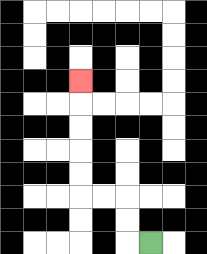{'start': '[6, 10]', 'end': '[3, 3]', 'path_directions': 'L,U,U,L,L,U,U,U,U,U', 'path_coordinates': '[[6, 10], [5, 10], [5, 9], [5, 8], [4, 8], [3, 8], [3, 7], [3, 6], [3, 5], [3, 4], [3, 3]]'}